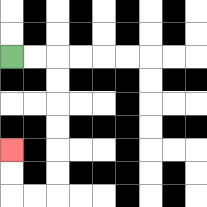{'start': '[0, 2]', 'end': '[0, 6]', 'path_directions': 'R,R,D,D,D,D,D,D,L,L,U,U', 'path_coordinates': '[[0, 2], [1, 2], [2, 2], [2, 3], [2, 4], [2, 5], [2, 6], [2, 7], [2, 8], [1, 8], [0, 8], [0, 7], [0, 6]]'}